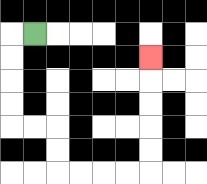{'start': '[1, 1]', 'end': '[6, 2]', 'path_directions': 'L,D,D,D,D,R,R,D,D,R,R,R,R,U,U,U,U,U', 'path_coordinates': '[[1, 1], [0, 1], [0, 2], [0, 3], [0, 4], [0, 5], [1, 5], [2, 5], [2, 6], [2, 7], [3, 7], [4, 7], [5, 7], [6, 7], [6, 6], [6, 5], [6, 4], [6, 3], [6, 2]]'}